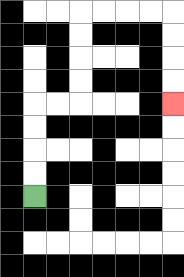{'start': '[1, 8]', 'end': '[7, 4]', 'path_directions': 'U,U,U,U,R,R,U,U,U,U,R,R,R,R,D,D,D,D', 'path_coordinates': '[[1, 8], [1, 7], [1, 6], [1, 5], [1, 4], [2, 4], [3, 4], [3, 3], [3, 2], [3, 1], [3, 0], [4, 0], [5, 0], [6, 0], [7, 0], [7, 1], [7, 2], [7, 3], [7, 4]]'}